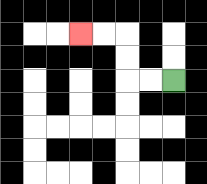{'start': '[7, 3]', 'end': '[3, 1]', 'path_directions': 'L,L,U,U,L,L', 'path_coordinates': '[[7, 3], [6, 3], [5, 3], [5, 2], [5, 1], [4, 1], [3, 1]]'}